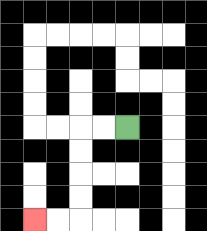{'start': '[5, 5]', 'end': '[1, 9]', 'path_directions': 'L,L,D,D,D,D,L,L', 'path_coordinates': '[[5, 5], [4, 5], [3, 5], [3, 6], [3, 7], [3, 8], [3, 9], [2, 9], [1, 9]]'}